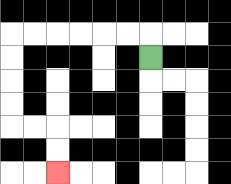{'start': '[6, 2]', 'end': '[2, 7]', 'path_directions': 'U,L,L,L,L,L,L,D,D,D,D,R,R,D,D', 'path_coordinates': '[[6, 2], [6, 1], [5, 1], [4, 1], [3, 1], [2, 1], [1, 1], [0, 1], [0, 2], [0, 3], [0, 4], [0, 5], [1, 5], [2, 5], [2, 6], [2, 7]]'}